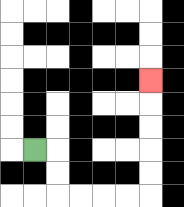{'start': '[1, 6]', 'end': '[6, 3]', 'path_directions': 'R,D,D,R,R,R,R,U,U,U,U,U', 'path_coordinates': '[[1, 6], [2, 6], [2, 7], [2, 8], [3, 8], [4, 8], [5, 8], [6, 8], [6, 7], [6, 6], [6, 5], [6, 4], [6, 3]]'}